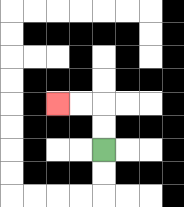{'start': '[4, 6]', 'end': '[2, 4]', 'path_directions': 'U,U,L,L', 'path_coordinates': '[[4, 6], [4, 5], [4, 4], [3, 4], [2, 4]]'}